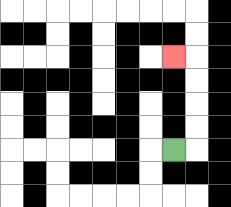{'start': '[7, 6]', 'end': '[7, 2]', 'path_directions': 'R,U,U,U,U,L', 'path_coordinates': '[[7, 6], [8, 6], [8, 5], [8, 4], [8, 3], [8, 2], [7, 2]]'}